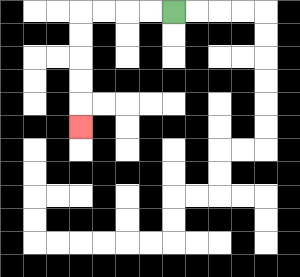{'start': '[7, 0]', 'end': '[3, 5]', 'path_directions': 'L,L,L,L,D,D,D,D,D', 'path_coordinates': '[[7, 0], [6, 0], [5, 0], [4, 0], [3, 0], [3, 1], [3, 2], [3, 3], [3, 4], [3, 5]]'}